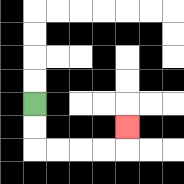{'start': '[1, 4]', 'end': '[5, 5]', 'path_directions': 'D,D,R,R,R,R,U', 'path_coordinates': '[[1, 4], [1, 5], [1, 6], [2, 6], [3, 6], [4, 6], [5, 6], [5, 5]]'}